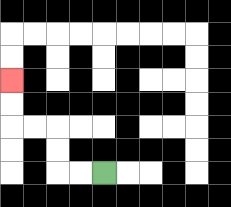{'start': '[4, 7]', 'end': '[0, 3]', 'path_directions': 'L,L,U,U,L,L,U,U', 'path_coordinates': '[[4, 7], [3, 7], [2, 7], [2, 6], [2, 5], [1, 5], [0, 5], [0, 4], [0, 3]]'}